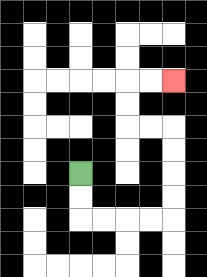{'start': '[3, 7]', 'end': '[7, 3]', 'path_directions': 'D,D,R,R,R,R,U,U,U,U,L,L,U,U,R,R', 'path_coordinates': '[[3, 7], [3, 8], [3, 9], [4, 9], [5, 9], [6, 9], [7, 9], [7, 8], [7, 7], [7, 6], [7, 5], [6, 5], [5, 5], [5, 4], [5, 3], [6, 3], [7, 3]]'}